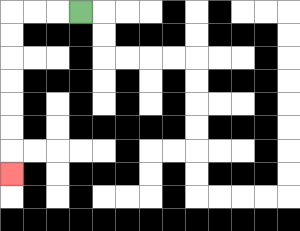{'start': '[3, 0]', 'end': '[0, 7]', 'path_directions': 'L,L,L,D,D,D,D,D,D,D', 'path_coordinates': '[[3, 0], [2, 0], [1, 0], [0, 0], [0, 1], [0, 2], [0, 3], [0, 4], [0, 5], [0, 6], [0, 7]]'}